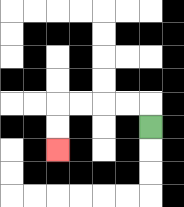{'start': '[6, 5]', 'end': '[2, 6]', 'path_directions': 'U,L,L,L,L,D,D', 'path_coordinates': '[[6, 5], [6, 4], [5, 4], [4, 4], [3, 4], [2, 4], [2, 5], [2, 6]]'}